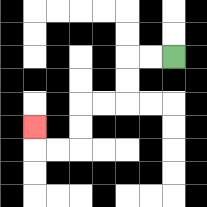{'start': '[7, 2]', 'end': '[1, 5]', 'path_directions': 'L,L,D,D,L,L,D,D,L,L,U', 'path_coordinates': '[[7, 2], [6, 2], [5, 2], [5, 3], [5, 4], [4, 4], [3, 4], [3, 5], [3, 6], [2, 6], [1, 6], [1, 5]]'}